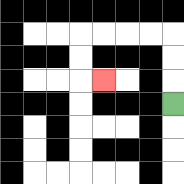{'start': '[7, 4]', 'end': '[4, 3]', 'path_directions': 'U,U,U,L,L,L,L,D,D,R', 'path_coordinates': '[[7, 4], [7, 3], [7, 2], [7, 1], [6, 1], [5, 1], [4, 1], [3, 1], [3, 2], [3, 3], [4, 3]]'}